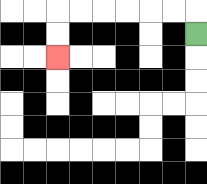{'start': '[8, 1]', 'end': '[2, 2]', 'path_directions': 'U,L,L,L,L,L,L,D,D', 'path_coordinates': '[[8, 1], [8, 0], [7, 0], [6, 0], [5, 0], [4, 0], [3, 0], [2, 0], [2, 1], [2, 2]]'}